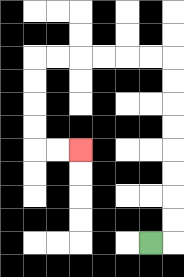{'start': '[6, 10]', 'end': '[3, 6]', 'path_directions': 'R,U,U,U,U,U,U,U,U,L,L,L,L,L,L,D,D,D,D,R,R', 'path_coordinates': '[[6, 10], [7, 10], [7, 9], [7, 8], [7, 7], [7, 6], [7, 5], [7, 4], [7, 3], [7, 2], [6, 2], [5, 2], [4, 2], [3, 2], [2, 2], [1, 2], [1, 3], [1, 4], [1, 5], [1, 6], [2, 6], [3, 6]]'}